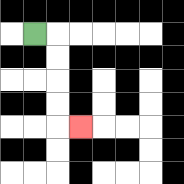{'start': '[1, 1]', 'end': '[3, 5]', 'path_directions': 'R,D,D,D,D,R', 'path_coordinates': '[[1, 1], [2, 1], [2, 2], [2, 3], [2, 4], [2, 5], [3, 5]]'}